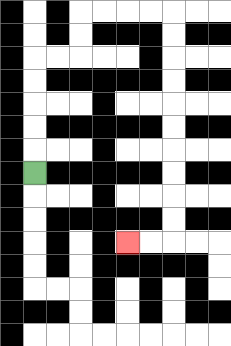{'start': '[1, 7]', 'end': '[5, 10]', 'path_directions': 'U,U,U,U,U,R,R,U,U,R,R,R,R,D,D,D,D,D,D,D,D,D,D,L,L', 'path_coordinates': '[[1, 7], [1, 6], [1, 5], [1, 4], [1, 3], [1, 2], [2, 2], [3, 2], [3, 1], [3, 0], [4, 0], [5, 0], [6, 0], [7, 0], [7, 1], [7, 2], [7, 3], [7, 4], [7, 5], [7, 6], [7, 7], [7, 8], [7, 9], [7, 10], [6, 10], [5, 10]]'}